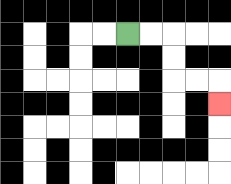{'start': '[5, 1]', 'end': '[9, 4]', 'path_directions': 'R,R,D,D,R,R,D', 'path_coordinates': '[[5, 1], [6, 1], [7, 1], [7, 2], [7, 3], [8, 3], [9, 3], [9, 4]]'}